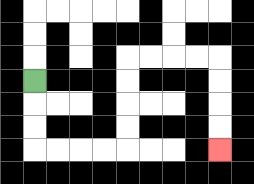{'start': '[1, 3]', 'end': '[9, 6]', 'path_directions': 'D,D,D,R,R,R,R,U,U,U,U,R,R,R,R,D,D,D,D', 'path_coordinates': '[[1, 3], [1, 4], [1, 5], [1, 6], [2, 6], [3, 6], [4, 6], [5, 6], [5, 5], [5, 4], [5, 3], [5, 2], [6, 2], [7, 2], [8, 2], [9, 2], [9, 3], [9, 4], [9, 5], [9, 6]]'}